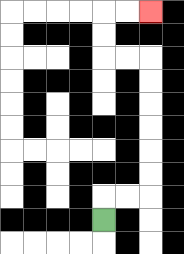{'start': '[4, 9]', 'end': '[6, 0]', 'path_directions': 'U,R,R,U,U,U,U,U,U,L,L,U,U,R,R', 'path_coordinates': '[[4, 9], [4, 8], [5, 8], [6, 8], [6, 7], [6, 6], [6, 5], [6, 4], [6, 3], [6, 2], [5, 2], [4, 2], [4, 1], [4, 0], [5, 0], [6, 0]]'}